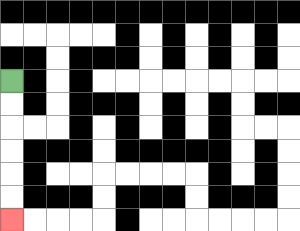{'start': '[0, 3]', 'end': '[0, 9]', 'path_directions': 'D,D,D,D,D,D', 'path_coordinates': '[[0, 3], [0, 4], [0, 5], [0, 6], [0, 7], [0, 8], [0, 9]]'}